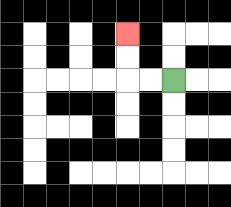{'start': '[7, 3]', 'end': '[5, 1]', 'path_directions': 'L,L,U,U', 'path_coordinates': '[[7, 3], [6, 3], [5, 3], [5, 2], [5, 1]]'}